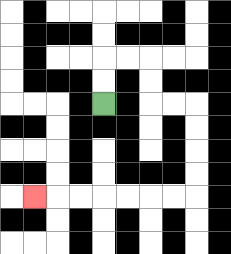{'start': '[4, 4]', 'end': '[1, 8]', 'path_directions': 'U,U,R,R,D,D,R,R,D,D,D,D,L,L,L,L,L,L,L', 'path_coordinates': '[[4, 4], [4, 3], [4, 2], [5, 2], [6, 2], [6, 3], [6, 4], [7, 4], [8, 4], [8, 5], [8, 6], [8, 7], [8, 8], [7, 8], [6, 8], [5, 8], [4, 8], [3, 8], [2, 8], [1, 8]]'}